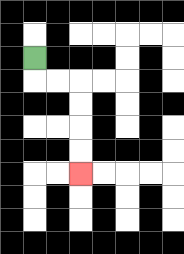{'start': '[1, 2]', 'end': '[3, 7]', 'path_directions': 'D,R,R,D,D,D,D', 'path_coordinates': '[[1, 2], [1, 3], [2, 3], [3, 3], [3, 4], [3, 5], [3, 6], [3, 7]]'}